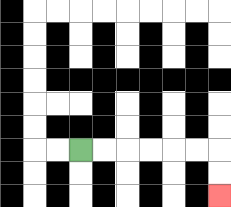{'start': '[3, 6]', 'end': '[9, 8]', 'path_directions': 'R,R,R,R,R,R,D,D', 'path_coordinates': '[[3, 6], [4, 6], [5, 6], [6, 6], [7, 6], [8, 6], [9, 6], [9, 7], [9, 8]]'}